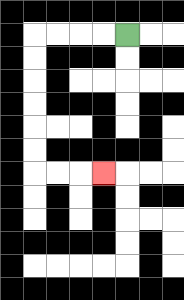{'start': '[5, 1]', 'end': '[4, 7]', 'path_directions': 'L,L,L,L,D,D,D,D,D,D,R,R,R', 'path_coordinates': '[[5, 1], [4, 1], [3, 1], [2, 1], [1, 1], [1, 2], [1, 3], [1, 4], [1, 5], [1, 6], [1, 7], [2, 7], [3, 7], [4, 7]]'}